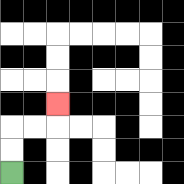{'start': '[0, 7]', 'end': '[2, 4]', 'path_directions': 'U,U,R,R,U', 'path_coordinates': '[[0, 7], [0, 6], [0, 5], [1, 5], [2, 5], [2, 4]]'}